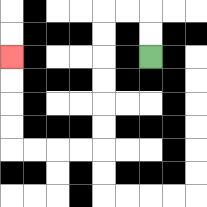{'start': '[6, 2]', 'end': '[0, 2]', 'path_directions': 'U,U,L,L,D,D,D,D,D,D,L,L,L,L,U,U,U,U', 'path_coordinates': '[[6, 2], [6, 1], [6, 0], [5, 0], [4, 0], [4, 1], [4, 2], [4, 3], [4, 4], [4, 5], [4, 6], [3, 6], [2, 6], [1, 6], [0, 6], [0, 5], [0, 4], [0, 3], [0, 2]]'}